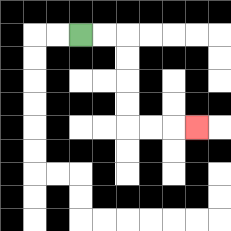{'start': '[3, 1]', 'end': '[8, 5]', 'path_directions': 'R,R,D,D,D,D,R,R,R', 'path_coordinates': '[[3, 1], [4, 1], [5, 1], [5, 2], [5, 3], [5, 4], [5, 5], [6, 5], [7, 5], [8, 5]]'}